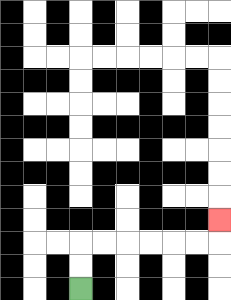{'start': '[3, 12]', 'end': '[9, 9]', 'path_directions': 'U,U,R,R,R,R,R,R,U', 'path_coordinates': '[[3, 12], [3, 11], [3, 10], [4, 10], [5, 10], [6, 10], [7, 10], [8, 10], [9, 10], [9, 9]]'}